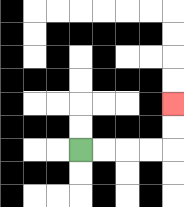{'start': '[3, 6]', 'end': '[7, 4]', 'path_directions': 'R,R,R,R,U,U', 'path_coordinates': '[[3, 6], [4, 6], [5, 6], [6, 6], [7, 6], [7, 5], [7, 4]]'}